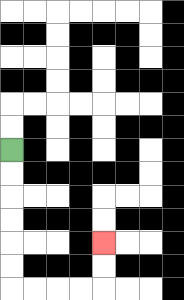{'start': '[0, 6]', 'end': '[4, 10]', 'path_directions': 'D,D,D,D,D,D,R,R,R,R,U,U', 'path_coordinates': '[[0, 6], [0, 7], [0, 8], [0, 9], [0, 10], [0, 11], [0, 12], [1, 12], [2, 12], [3, 12], [4, 12], [4, 11], [4, 10]]'}